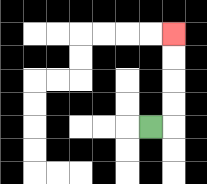{'start': '[6, 5]', 'end': '[7, 1]', 'path_directions': 'R,U,U,U,U', 'path_coordinates': '[[6, 5], [7, 5], [7, 4], [7, 3], [7, 2], [7, 1]]'}